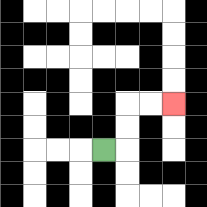{'start': '[4, 6]', 'end': '[7, 4]', 'path_directions': 'R,U,U,R,R', 'path_coordinates': '[[4, 6], [5, 6], [5, 5], [5, 4], [6, 4], [7, 4]]'}